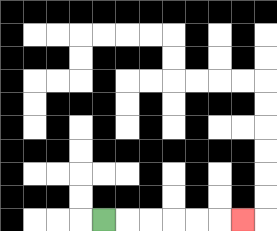{'start': '[4, 9]', 'end': '[10, 9]', 'path_directions': 'R,R,R,R,R,R', 'path_coordinates': '[[4, 9], [5, 9], [6, 9], [7, 9], [8, 9], [9, 9], [10, 9]]'}